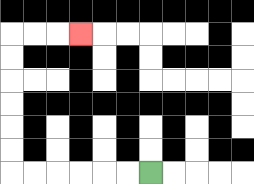{'start': '[6, 7]', 'end': '[3, 1]', 'path_directions': 'L,L,L,L,L,L,U,U,U,U,U,U,R,R,R', 'path_coordinates': '[[6, 7], [5, 7], [4, 7], [3, 7], [2, 7], [1, 7], [0, 7], [0, 6], [0, 5], [0, 4], [0, 3], [0, 2], [0, 1], [1, 1], [2, 1], [3, 1]]'}